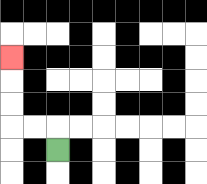{'start': '[2, 6]', 'end': '[0, 2]', 'path_directions': 'U,L,L,U,U,U', 'path_coordinates': '[[2, 6], [2, 5], [1, 5], [0, 5], [0, 4], [0, 3], [0, 2]]'}